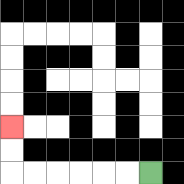{'start': '[6, 7]', 'end': '[0, 5]', 'path_directions': 'L,L,L,L,L,L,U,U', 'path_coordinates': '[[6, 7], [5, 7], [4, 7], [3, 7], [2, 7], [1, 7], [0, 7], [0, 6], [0, 5]]'}